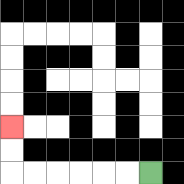{'start': '[6, 7]', 'end': '[0, 5]', 'path_directions': 'L,L,L,L,L,L,U,U', 'path_coordinates': '[[6, 7], [5, 7], [4, 7], [3, 7], [2, 7], [1, 7], [0, 7], [0, 6], [0, 5]]'}